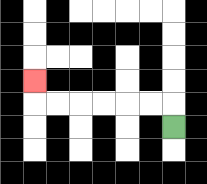{'start': '[7, 5]', 'end': '[1, 3]', 'path_directions': 'U,L,L,L,L,L,L,U', 'path_coordinates': '[[7, 5], [7, 4], [6, 4], [5, 4], [4, 4], [3, 4], [2, 4], [1, 4], [1, 3]]'}